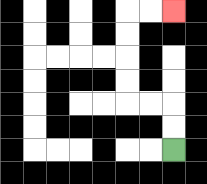{'start': '[7, 6]', 'end': '[7, 0]', 'path_directions': 'U,U,L,L,U,U,U,U,R,R', 'path_coordinates': '[[7, 6], [7, 5], [7, 4], [6, 4], [5, 4], [5, 3], [5, 2], [5, 1], [5, 0], [6, 0], [7, 0]]'}